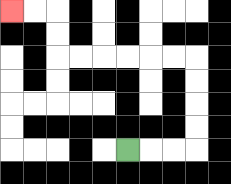{'start': '[5, 6]', 'end': '[0, 0]', 'path_directions': 'R,R,R,U,U,U,U,L,L,L,L,L,L,U,U,L,L', 'path_coordinates': '[[5, 6], [6, 6], [7, 6], [8, 6], [8, 5], [8, 4], [8, 3], [8, 2], [7, 2], [6, 2], [5, 2], [4, 2], [3, 2], [2, 2], [2, 1], [2, 0], [1, 0], [0, 0]]'}